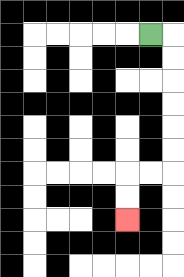{'start': '[6, 1]', 'end': '[5, 9]', 'path_directions': 'R,D,D,D,D,D,D,L,L,D,D', 'path_coordinates': '[[6, 1], [7, 1], [7, 2], [7, 3], [7, 4], [7, 5], [7, 6], [7, 7], [6, 7], [5, 7], [5, 8], [5, 9]]'}